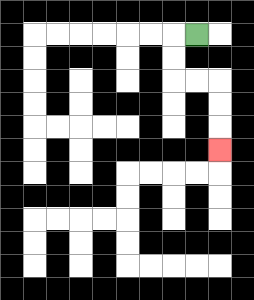{'start': '[8, 1]', 'end': '[9, 6]', 'path_directions': 'L,D,D,R,R,D,D,D', 'path_coordinates': '[[8, 1], [7, 1], [7, 2], [7, 3], [8, 3], [9, 3], [9, 4], [9, 5], [9, 6]]'}